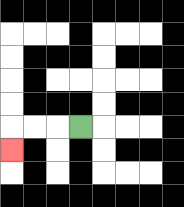{'start': '[3, 5]', 'end': '[0, 6]', 'path_directions': 'L,L,L,D', 'path_coordinates': '[[3, 5], [2, 5], [1, 5], [0, 5], [0, 6]]'}